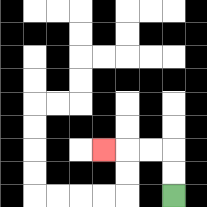{'start': '[7, 8]', 'end': '[4, 6]', 'path_directions': 'U,U,L,L,L', 'path_coordinates': '[[7, 8], [7, 7], [7, 6], [6, 6], [5, 6], [4, 6]]'}